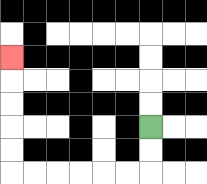{'start': '[6, 5]', 'end': '[0, 2]', 'path_directions': 'D,D,L,L,L,L,L,L,U,U,U,U,U', 'path_coordinates': '[[6, 5], [6, 6], [6, 7], [5, 7], [4, 7], [3, 7], [2, 7], [1, 7], [0, 7], [0, 6], [0, 5], [0, 4], [0, 3], [0, 2]]'}